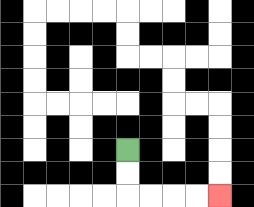{'start': '[5, 6]', 'end': '[9, 8]', 'path_directions': 'D,D,R,R,R,R', 'path_coordinates': '[[5, 6], [5, 7], [5, 8], [6, 8], [7, 8], [8, 8], [9, 8]]'}